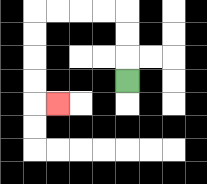{'start': '[5, 3]', 'end': '[2, 4]', 'path_directions': 'U,U,U,L,L,L,L,D,D,D,D,R', 'path_coordinates': '[[5, 3], [5, 2], [5, 1], [5, 0], [4, 0], [3, 0], [2, 0], [1, 0], [1, 1], [1, 2], [1, 3], [1, 4], [2, 4]]'}